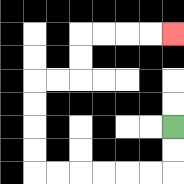{'start': '[7, 5]', 'end': '[7, 1]', 'path_directions': 'D,D,L,L,L,L,L,L,U,U,U,U,R,R,U,U,R,R,R,R', 'path_coordinates': '[[7, 5], [7, 6], [7, 7], [6, 7], [5, 7], [4, 7], [3, 7], [2, 7], [1, 7], [1, 6], [1, 5], [1, 4], [1, 3], [2, 3], [3, 3], [3, 2], [3, 1], [4, 1], [5, 1], [6, 1], [7, 1]]'}